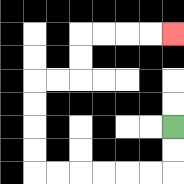{'start': '[7, 5]', 'end': '[7, 1]', 'path_directions': 'D,D,L,L,L,L,L,L,U,U,U,U,R,R,U,U,R,R,R,R', 'path_coordinates': '[[7, 5], [7, 6], [7, 7], [6, 7], [5, 7], [4, 7], [3, 7], [2, 7], [1, 7], [1, 6], [1, 5], [1, 4], [1, 3], [2, 3], [3, 3], [3, 2], [3, 1], [4, 1], [5, 1], [6, 1], [7, 1]]'}